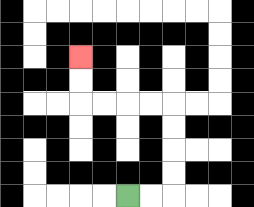{'start': '[5, 8]', 'end': '[3, 2]', 'path_directions': 'R,R,U,U,U,U,L,L,L,L,U,U', 'path_coordinates': '[[5, 8], [6, 8], [7, 8], [7, 7], [7, 6], [7, 5], [7, 4], [6, 4], [5, 4], [4, 4], [3, 4], [3, 3], [3, 2]]'}